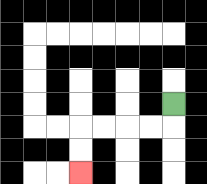{'start': '[7, 4]', 'end': '[3, 7]', 'path_directions': 'D,L,L,L,L,D,D', 'path_coordinates': '[[7, 4], [7, 5], [6, 5], [5, 5], [4, 5], [3, 5], [3, 6], [3, 7]]'}